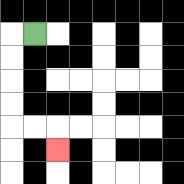{'start': '[1, 1]', 'end': '[2, 6]', 'path_directions': 'L,D,D,D,D,R,R,D', 'path_coordinates': '[[1, 1], [0, 1], [0, 2], [0, 3], [0, 4], [0, 5], [1, 5], [2, 5], [2, 6]]'}